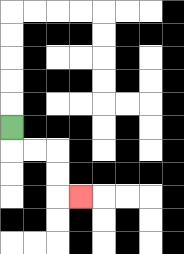{'start': '[0, 5]', 'end': '[3, 8]', 'path_directions': 'D,R,R,D,D,R', 'path_coordinates': '[[0, 5], [0, 6], [1, 6], [2, 6], [2, 7], [2, 8], [3, 8]]'}